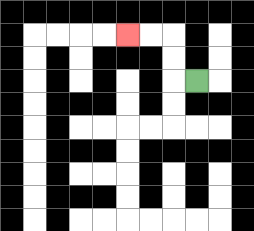{'start': '[8, 3]', 'end': '[5, 1]', 'path_directions': 'L,U,U,L,L', 'path_coordinates': '[[8, 3], [7, 3], [7, 2], [7, 1], [6, 1], [5, 1]]'}